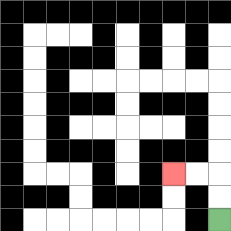{'start': '[9, 9]', 'end': '[7, 7]', 'path_directions': 'U,U,L,L', 'path_coordinates': '[[9, 9], [9, 8], [9, 7], [8, 7], [7, 7]]'}